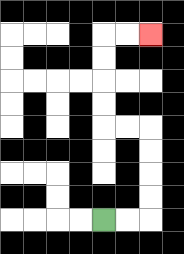{'start': '[4, 9]', 'end': '[6, 1]', 'path_directions': 'R,R,U,U,U,U,L,L,U,U,U,U,R,R', 'path_coordinates': '[[4, 9], [5, 9], [6, 9], [6, 8], [6, 7], [6, 6], [6, 5], [5, 5], [4, 5], [4, 4], [4, 3], [4, 2], [4, 1], [5, 1], [6, 1]]'}